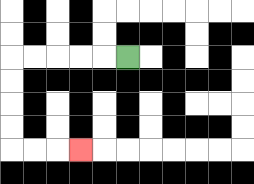{'start': '[5, 2]', 'end': '[3, 6]', 'path_directions': 'L,L,L,L,L,D,D,D,D,R,R,R', 'path_coordinates': '[[5, 2], [4, 2], [3, 2], [2, 2], [1, 2], [0, 2], [0, 3], [0, 4], [0, 5], [0, 6], [1, 6], [2, 6], [3, 6]]'}